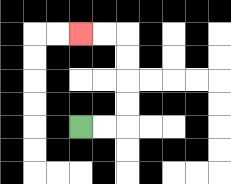{'start': '[3, 5]', 'end': '[3, 1]', 'path_directions': 'R,R,U,U,U,U,L,L', 'path_coordinates': '[[3, 5], [4, 5], [5, 5], [5, 4], [5, 3], [5, 2], [5, 1], [4, 1], [3, 1]]'}